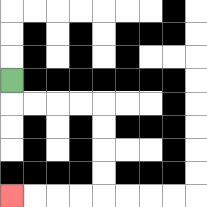{'start': '[0, 3]', 'end': '[0, 8]', 'path_directions': 'D,R,R,R,R,D,D,D,D,L,L,L,L', 'path_coordinates': '[[0, 3], [0, 4], [1, 4], [2, 4], [3, 4], [4, 4], [4, 5], [4, 6], [4, 7], [4, 8], [3, 8], [2, 8], [1, 8], [0, 8]]'}